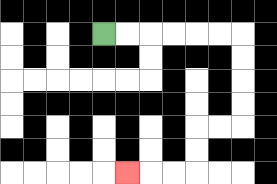{'start': '[4, 1]', 'end': '[5, 7]', 'path_directions': 'R,R,R,R,R,R,D,D,D,D,L,L,D,D,L,L,L', 'path_coordinates': '[[4, 1], [5, 1], [6, 1], [7, 1], [8, 1], [9, 1], [10, 1], [10, 2], [10, 3], [10, 4], [10, 5], [9, 5], [8, 5], [8, 6], [8, 7], [7, 7], [6, 7], [5, 7]]'}